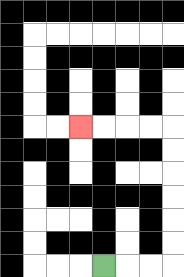{'start': '[4, 11]', 'end': '[3, 5]', 'path_directions': 'R,R,R,U,U,U,U,U,U,L,L,L,L', 'path_coordinates': '[[4, 11], [5, 11], [6, 11], [7, 11], [7, 10], [7, 9], [7, 8], [7, 7], [7, 6], [7, 5], [6, 5], [5, 5], [4, 5], [3, 5]]'}